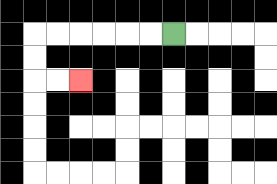{'start': '[7, 1]', 'end': '[3, 3]', 'path_directions': 'L,L,L,L,L,L,D,D,R,R', 'path_coordinates': '[[7, 1], [6, 1], [5, 1], [4, 1], [3, 1], [2, 1], [1, 1], [1, 2], [1, 3], [2, 3], [3, 3]]'}